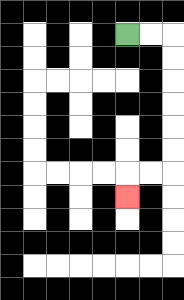{'start': '[5, 1]', 'end': '[5, 8]', 'path_directions': 'R,R,D,D,D,D,D,D,L,L,D', 'path_coordinates': '[[5, 1], [6, 1], [7, 1], [7, 2], [7, 3], [7, 4], [7, 5], [7, 6], [7, 7], [6, 7], [5, 7], [5, 8]]'}